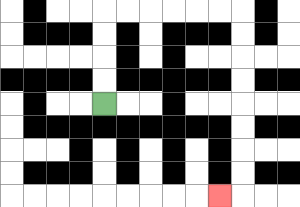{'start': '[4, 4]', 'end': '[9, 8]', 'path_directions': 'U,U,U,U,R,R,R,R,R,R,D,D,D,D,D,D,D,D,L', 'path_coordinates': '[[4, 4], [4, 3], [4, 2], [4, 1], [4, 0], [5, 0], [6, 0], [7, 0], [8, 0], [9, 0], [10, 0], [10, 1], [10, 2], [10, 3], [10, 4], [10, 5], [10, 6], [10, 7], [10, 8], [9, 8]]'}